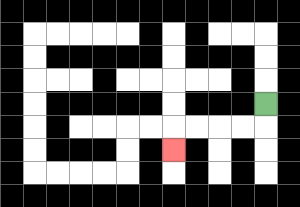{'start': '[11, 4]', 'end': '[7, 6]', 'path_directions': 'D,L,L,L,L,D', 'path_coordinates': '[[11, 4], [11, 5], [10, 5], [9, 5], [8, 5], [7, 5], [7, 6]]'}